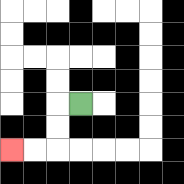{'start': '[3, 4]', 'end': '[0, 6]', 'path_directions': 'L,D,D,L,L', 'path_coordinates': '[[3, 4], [2, 4], [2, 5], [2, 6], [1, 6], [0, 6]]'}